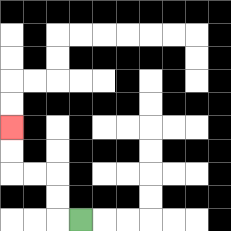{'start': '[3, 9]', 'end': '[0, 5]', 'path_directions': 'L,U,U,L,L,U,U', 'path_coordinates': '[[3, 9], [2, 9], [2, 8], [2, 7], [1, 7], [0, 7], [0, 6], [0, 5]]'}